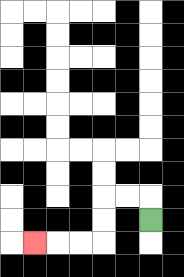{'start': '[6, 9]', 'end': '[1, 10]', 'path_directions': 'U,L,L,D,D,L,L,L', 'path_coordinates': '[[6, 9], [6, 8], [5, 8], [4, 8], [4, 9], [4, 10], [3, 10], [2, 10], [1, 10]]'}